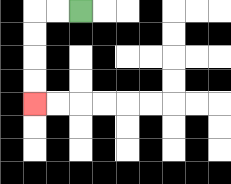{'start': '[3, 0]', 'end': '[1, 4]', 'path_directions': 'L,L,D,D,D,D', 'path_coordinates': '[[3, 0], [2, 0], [1, 0], [1, 1], [1, 2], [1, 3], [1, 4]]'}